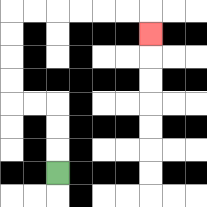{'start': '[2, 7]', 'end': '[6, 1]', 'path_directions': 'U,U,U,L,L,U,U,U,U,R,R,R,R,R,R,D', 'path_coordinates': '[[2, 7], [2, 6], [2, 5], [2, 4], [1, 4], [0, 4], [0, 3], [0, 2], [0, 1], [0, 0], [1, 0], [2, 0], [3, 0], [4, 0], [5, 0], [6, 0], [6, 1]]'}